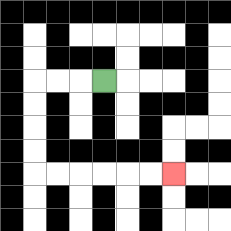{'start': '[4, 3]', 'end': '[7, 7]', 'path_directions': 'L,L,L,D,D,D,D,R,R,R,R,R,R', 'path_coordinates': '[[4, 3], [3, 3], [2, 3], [1, 3], [1, 4], [1, 5], [1, 6], [1, 7], [2, 7], [3, 7], [4, 7], [5, 7], [6, 7], [7, 7]]'}